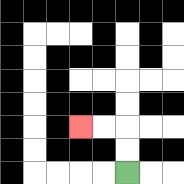{'start': '[5, 7]', 'end': '[3, 5]', 'path_directions': 'U,U,L,L', 'path_coordinates': '[[5, 7], [5, 6], [5, 5], [4, 5], [3, 5]]'}